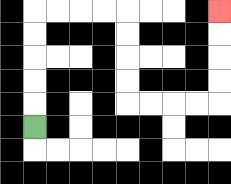{'start': '[1, 5]', 'end': '[9, 0]', 'path_directions': 'U,U,U,U,U,R,R,R,R,D,D,D,D,R,R,R,R,U,U,U,U', 'path_coordinates': '[[1, 5], [1, 4], [1, 3], [1, 2], [1, 1], [1, 0], [2, 0], [3, 0], [4, 0], [5, 0], [5, 1], [5, 2], [5, 3], [5, 4], [6, 4], [7, 4], [8, 4], [9, 4], [9, 3], [9, 2], [9, 1], [9, 0]]'}